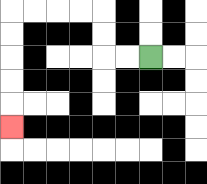{'start': '[6, 2]', 'end': '[0, 5]', 'path_directions': 'L,L,U,U,L,L,L,L,D,D,D,D,D', 'path_coordinates': '[[6, 2], [5, 2], [4, 2], [4, 1], [4, 0], [3, 0], [2, 0], [1, 0], [0, 0], [0, 1], [0, 2], [0, 3], [0, 4], [0, 5]]'}